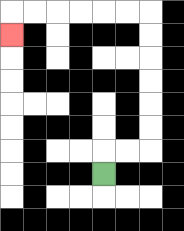{'start': '[4, 7]', 'end': '[0, 1]', 'path_directions': 'U,R,R,U,U,U,U,U,U,L,L,L,L,L,L,D', 'path_coordinates': '[[4, 7], [4, 6], [5, 6], [6, 6], [6, 5], [6, 4], [6, 3], [6, 2], [6, 1], [6, 0], [5, 0], [4, 0], [3, 0], [2, 0], [1, 0], [0, 0], [0, 1]]'}